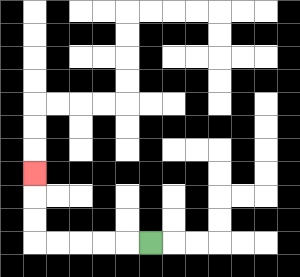{'start': '[6, 10]', 'end': '[1, 7]', 'path_directions': 'L,L,L,L,L,U,U,U', 'path_coordinates': '[[6, 10], [5, 10], [4, 10], [3, 10], [2, 10], [1, 10], [1, 9], [1, 8], [1, 7]]'}